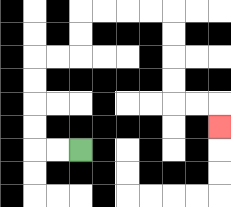{'start': '[3, 6]', 'end': '[9, 5]', 'path_directions': 'L,L,U,U,U,U,R,R,U,U,R,R,R,R,D,D,D,D,R,R,D', 'path_coordinates': '[[3, 6], [2, 6], [1, 6], [1, 5], [1, 4], [1, 3], [1, 2], [2, 2], [3, 2], [3, 1], [3, 0], [4, 0], [5, 0], [6, 0], [7, 0], [7, 1], [7, 2], [7, 3], [7, 4], [8, 4], [9, 4], [9, 5]]'}